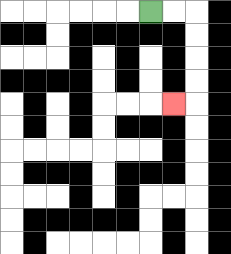{'start': '[6, 0]', 'end': '[7, 4]', 'path_directions': 'R,R,D,D,D,D,L', 'path_coordinates': '[[6, 0], [7, 0], [8, 0], [8, 1], [8, 2], [8, 3], [8, 4], [7, 4]]'}